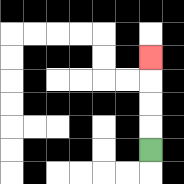{'start': '[6, 6]', 'end': '[6, 2]', 'path_directions': 'U,U,U,U', 'path_coordinates': '[[6, 6], [6, 5], [6, 4], [6, 3], [6, 2]]'}